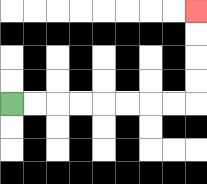{'start': '[0, 4]', 'end': '[8, 0]', 'path_directions': 'R,R,R,R,R,R,R,R,U,U,U,U', 'path_coordinates': '[[0, 4], [1, 4], [2, 4], [3, 4], [4, 4], [5, 4], [6, 4], [7, 4], [8, 4], [8, 3], [8, 2], [8, 1], [8, 0]]'}